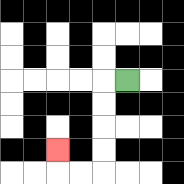{'start': '[5, 3]', 'end': '[2, 6]', 'path_directions': 'L,D,D,D,D,L,L,U', 'path_coordinates': '[[5, 3], [4, 3], [4, 4], [4, 5], [4, 6], [4, 7], [3, 7], [2, 7], [2, 6]]'}